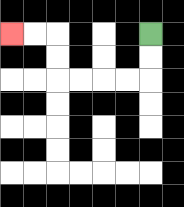{'start': '[6, 1]', 'end': '[0, 1]', 'path_directions': 'D,D,L,L,L,L,U,U,L,L', 'path_coordinates': '[[6, 1], [6, 2], [6, 3], [5, 3], [4, 3], [3, 3], [2, 3], [2, 2], [2, 1], [1, 1], [0, 1]]'}